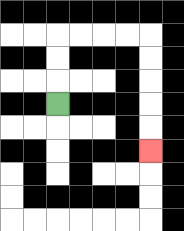{'start': '[2, 4]', 'end': '[6, 6]', 'path_directions': 'U,U,U,R,R,R,R,D,D,D,D,D', 'path_coordinates': '[[2, 4], [2, 3], [2, 2], [2, 1], [3, 1], [4, 1], [5, 1], [6, 1], [6, 2], [6, 3], [6, 4], [6, 5], [6, 6]]'}